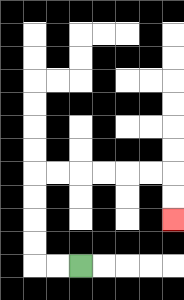{'start': '[3, 11]', 'end': '[7, 9]', 'path_directions': 'L,L,U,U,U,U,R,R,R,R,R,R,D,D', 'path_coordinates': '[[3, 11], [2, 11], [1, 11], [1, 10], [1, 9], [1, 8], [1, 7], [2, 7], [3, 7], [4, 7], [5, 7], [6, 7], [7, 7], [7, 8], [7, 9]]'}